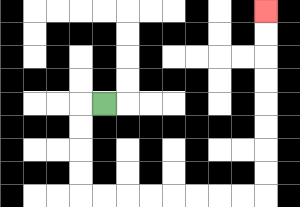{'start': '[4, 4]', 'end': '[11, 0]', 'path_directions': 'L,D,D,D,D,R,R,R,R,R,R,R,R,U,U,U,U,U,U,U,U', 'path_coordinates': '[[4, 4], [3, 4], [3, 5], [3, 6], [3, 7], [3, 8], [4, 8], [5, 8], [6, 8], [7, 8], [8, 8], [9, 8], [10, 8], [11, 8], [11, 7], [11, 6], [11, 5], [11, 4], [11, 3], [11, 2], [11, 1], [11, 0]]'}